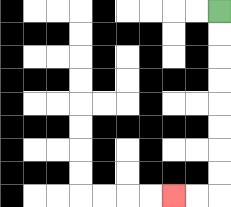{'start': '[9, 0]', 'end': '[7, 8]', 'path_directions': 'D,D,D,D,D,D,D,D,L,L', 'path_coordinates': '[[9, 0], [9, 1], [9, 2], [9, 3], [9, 4], [9, 5], [9, 6], [9, 7], [9, 8], [8, 8], [7, 8]]'}